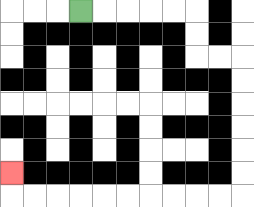{'start': '[3, 0]', 'end': '[0, 7]', 'path_directions': 'R,R,R,R,R,D,D,R,R,D,D,D,D,D,D,L,L,L,L,L,L,L,L,L,L,U', 'path_coordinates': '[[3, 0], [4, 0], [5, 0], [6, 0], [7, 0], [8, 0], [8, 1], [8, 2], [9, 2], [10, 2], [10, 3], [10, 4], [10, 5], [10, 6], [10, 7], [10, 8], [9, 8], [8, 8], [7, 8], [6, 8], [5, 8], [4, 8], [3, 8], [2, 8], [1, 8], [0, 8], [0, 7]]'}